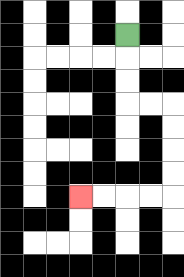{'start': '[5, 1]', 'end': '[3, 8]', 'path_directions': 'D,D,D,R,R,D,D,D,D,L,L,L,L', 'path_coordinates': '[[5, 1], [5, 2], [5, 3], [5, 4], [6, 4], [7, 4], [7, 5], [7, 6], [7, 7], [7, 8], [6, 8], [5, 8], [4, 8], [3, 8]]'}